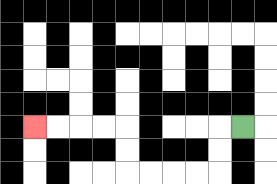{'start': '[10, 5]', 'end': '[1, 5]', 'path_directions': 'L,D,D,L,L,L,L,U,U,L,L,L,L', 'path_coordinates': '[[10, 5], [9, 5], [9, 6], [9, 7], [8, 7], [7, 7], [6, 7], [5, 7], [5, 6], [5, 5], [4, 5], [3, 5], [2, 5], [1, 5]]'}